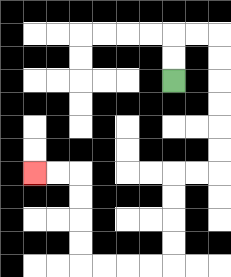{'start': '[7, 3]', 'end': '[1, 7]', 'path_directions': 'U,U,R,R,D,D,D,D,D,D,L,L,D,D,D,D,L,L,L,L,U,U,U,U,L,L', 'path_coordinates': '[[7, 3], [7, 2], [7, 1], [8, 1], [9, 1], [9, 2], [9, 3], [9, 4], [9, 5], [9, 6], [9, 7], [8, 7], [7, 7], [7, 8], [7, 9], [7, 10], [7, 11], [6, 11], [5, 11], [4, 11], [3, 11], [3, 10], [3, 9], [3, 8], [3, 7], [2, 7], [1, 7]]'}